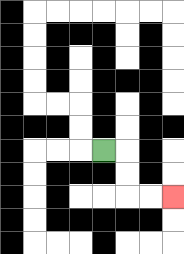{'start': '[4, 6]', 'end': '[7, 8]', 'path_directions': 'R,D,D,R,R', 'path_coordinates': '[[4, 6], [5, 6], [5, 7], [5, 8], [6, 8], [7, 8]]'}